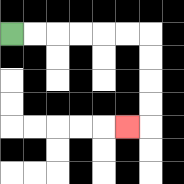{'start': '[0, 1]', 'end': '[5, 5]', 'path_directions': 'R,R,R,R,R,R,D,D,D,D,L', 'path_coordinates': '[[0, 1], [1, 1], [2, 1], [3, 1], [4, 1], [5, 1], [6, 1], [6, 2], [6, 3], [6, 4], [6, 5], [5, 5]]'}